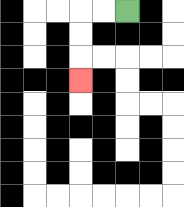{'start': '[5, 0]', 'end': '[3, 3]', 'path_directions': 'L,L,D,D,D', 'path_coordinates': '[[5, 0], [4, 0], [3, 0], [3, 1], [3, 2], [3, 3]]'}